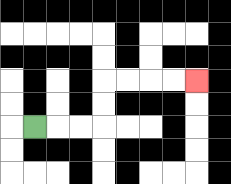{'start': '[1, 5]', 'end': '[8, 3]', 'path_directions': 'R,R,R,U,U,R,R,R,R', 'path_coordinates': '[[1, 5], [2, 5], [3, 5], [4, 5], [4, 4], [4, 3], [5, 3], [6, 3], [7, 3], [8, 3]]'}